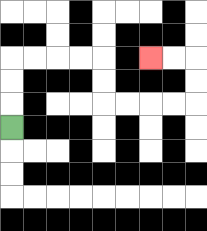{'start': '[0, 5]', 'end': '[6, 2]', 'path_directions': 'U,U,U,R,R,R,R,D,D,R,R,R,R,U,U,L,L', 'path_coordinates': '[[0, 5], [0, 4], [0, 3], [0, 2], [1, 2], [2, 2], [3, 2], [4, 2], [4, 3], [4, 4], [5, 4], [6, 4], [7, 4], [8, 4], [8, 3], [8, 2], [7, 2], [6, 2]]'}